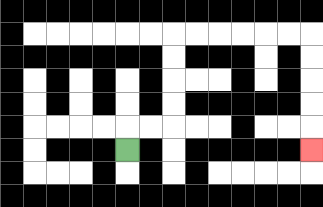{'start': '[5, 6]', 'end': '[13, 6]', 'path_directions': 'U,R,R,U,U,U,U,R,R,R,R,R,R,D,D,D,D,D', 'path_coordinates': '[[5, 6], [5, 5], [6, 5], [7, 5], [7, 4], [7, 3], [7, 2], [7, 1], [8, 1], [9, 1], [10, 1], [11, 1], [12, 1], [13, 1], [13, 2], [13, 3], [13, 4], [13, 5], [13, 6]]'}